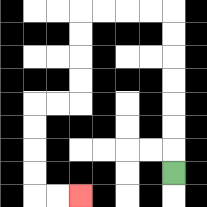{'start': '[7, 7]', 'end': '[3, 8]', 'path_directions': 'U,U,U,U,U,U,U,L,L,L,L,D,D,D,D,L,L,D,D,D,D,R,R', 'path_coordinates': '[[7, 7], [7, 6], [7, 5], [7, 4], [7, 3], [7, 2], [7, 1], [7, 0], [6, 0], [5, 0], [4, 0], [3, 0], [3, 1], [3, 2], [3, 3], [3, 4], [2, 4], [1, 4], [1, 5], [1, 6], [1, 7], [1, 8], [2, 8], [3, 8]]'}